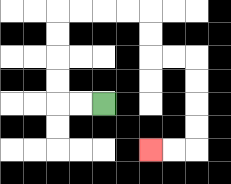{'start': '[4, 4]', 'end': '[6, 6]', 'path_directions': 'L,L,U,U,U,U,R,R,R,R,D,D,R,R,D,D,D,D,L,L', 'path_coordinates': '[[4, 4], [3, 4], [2, 4], [2, 3], [2, 2], [2, 1], [2, 0], [3, 0], [4, 0], [5, 0], [6, 0], [6, 1], [6, 2], [7, 2], [8, 2], [8, 3], [8, 4], [8, 5], [8, 6], [7, 6], [6, 6]]'}